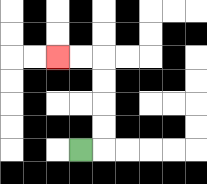{'start': '[3, 6]', 'end': '[2, 2]', 'path_directions': 'R,U,U,U,U,L,L', 'path_coordinates': '[[3, 6], [4, 6], [4, 5], [4, 4], [4, 3], [4, 2], [3, 2], [2, 2]]'}